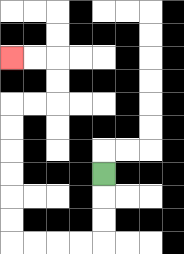{'start': '[4, 7]', 'end': '[0, 2]', 'path_directions': 'D,D,D,L,L,L,L,U,U,U,U,U,U,R,R,U,U,L,L', 'path_coordinates': '[[4, 7], [4, 8], [4, 9], [4, 10], [3, 10], [2, 10], [1, 10], [0, 10], [0, 9], [0, 8], [0, 7], [0, 6], [0, 5], [0, 4], [1, 4], [2, 4], [2, 3], [2, 2], [1, 2], [0, 2]]'}